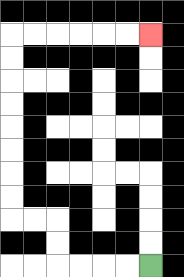{'start': '[6, 11]', 'end': '[6, 1]', 'path_directions': 'L,L,L,L,U,U,L,L,U,U,U,U,U,U,U,U,R,R,R,R,R,R', 'path_coordinates': '[[6, 11], [5, 11], [4, 11], [3, 11], [2, 11], [2, 10], [2, 9], [1, 9], [0, 9], [0, 8], [0, 7], [0, 6], [0, 5], [0, 4], [0, 3], [0, 2], [0, 1], [1, 1], [2, 1], [3, 1], [4, 1], [5, 1], [6, 1]]'}